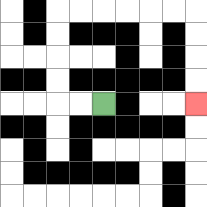{'start': '[4, 4]', 'end': '[8, 4]', 'path_directions': 'L,L,U,U,U,U,R,R,R,R,R,R,D,D,D,D', 'path_coordinates': '[[4, 4], [3, 4], [2, 4], [2, 3], [2, 2], [2, 1], [2, 0], [3, 0], [4, 0], [5, 0], [6, 0], [7, 0], [8, 0], [8, 1], [8, 2], [8, 3], [8, 4]]'}